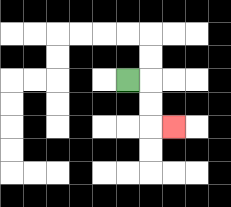{'start': '[5, 3]', 'end': '[7, 5]', 'path_directions': 'R,D,D,R', 'path_coordinates': '[[5, 3], [6, 3], [6, 4], [6, 5], [7, 5]]'}